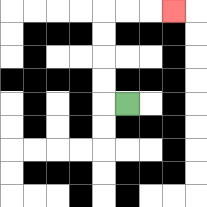{'start': '[5, 4]', 'end': '[7, 0]', 'path_directions': 'L,U,U,U,U,R,R,R', 'path_coordinates': '[[5, 4], [4, 4], [4, 3], [4, 2], [4, 1], [4, 0], [5, 0], [6, 0], [7, 0]]'}